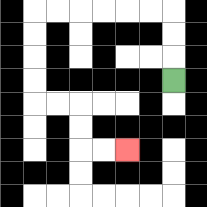{'start': '[7, 3]', 'end': '[5, 6]', 'path_directions': 'U,U,U,L,L,L,L,L,L,D,D,D,D,R,R,D,D,R,R', 'path_coordinates': '[[7, 3], [7, 2], [7, 1], [7, 0], [6, 0], [5, 0], [4, 0], [3, 0], [2, 0], [1, 0], [1, 1], [1, 2], [1, 3], [1, 4], [2, 4], [3, 4], [3, 5], [3, 6], [4, 6], [5, 6]]'}